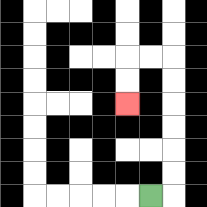{'start': '[6, 8]', 'end': '[5, 4]', 'path_directions': 'R,U,U,U,U,U,U,L,L,D,D', 'path_coordinates': '[[6, 8], [7, 8], [7, 7], [7, 6], [7, 5], [7, 4], [7, 3], [7, 2], [6, 2], [5, 2], [5, 3], [5, 4]]'}